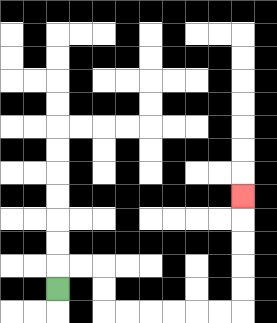{'start': '[2, 12]', 'end': '[10, 8]', 'path_directions': 'U,R,R,D,D,R,R,R,R,R,R,U,U,U,U,U', 'path_coordinates': '[[2, 12], [2, 11], [3, 11], [4, 11], [4, 12], [4, 13], [5, 13], [6, 13], [7, 13], [8, 13], [9, 13], [10, 13], [10, 12], [10, 11], [10, 10], [10, 9], [10, 8]]'}